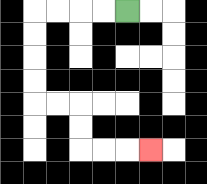{'start': '[5, 0]', 'end': '[6, 6]', 'path_directions': 'L,L,L,L,D,D,D,D,R,R,D,D,R,R,R', 'path_coordinates': '[[5, 0], [4, 0], [3, 0], [2, 0], [1, 0], [1, 1], [1, 2], [1, 3], [1, 4], [2, 4], [3, 4], [3, 5], [3, 6], [4, 6], [5, 6], [6, 6]]'}